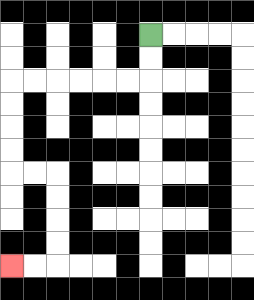{'start': '[6, 1]', 'end': '[0, 11]', 'path_directions': 'D,D,L,L,L,L,L,L,D,D,D,D,R,R,D,D,D,D,L,L', 'path_coordinates': '[[6, 1], [6, 2], [6, 3], [5, 3], [4, 3], [3, 3], [2, 3], [1, 3], [0, 3], [0, 4], [0, 5], [0, 6], [0, 7], [1, 7], [2, 7], [2, 8], [2, 9], [2, 10], [2, 11], [1, 11], [0, 11]]'}